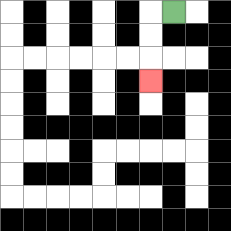{'start': '[7, 0]', 'end': '[6, 3]', 'path_directions': 'L,D,D,D', 'path_coordinates': '[[7, 0], [6, 0], [6, 1], [6, 2], [6, 3]]'}